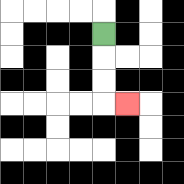{'start': '[4, 1]', 'end': '[5, 4]', 'path_directions': 'D,D,D,R', 'path_coordinates': '[[4, 1], [4, 2], [4, 3], [4, 4], [5, 4]]'}